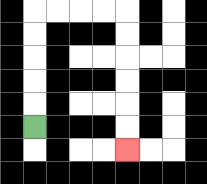{'start': '[1, 5]', 'end': '[5, 6]', 'path_directions': 'U,U,U,U,U,R,R,R,R,D,D,D,D,D,D', 'path_coordinates': '[[1, 5], [1, 4], [1, 3], [1, 2], [1, 1], [1, 0], [2, 0], [3, 0], [4, 0], [5, 0], [5, 1], [5, 2], [5, 3], [5, 4], [5, 5], [5, 6]]'}